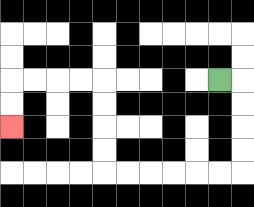{'start': '[9, 3]', 'end': '[0, 5]', 'path_directions': 'R,D,D,D,D,L,L,L,L,L,L,U,U,U,U,L,L,L,L,D,D', 'path_coordinates': '[[9, 3], [10, 3], [10, 4], [10, 5], [10, 6], [10, 7], [9, 7], [8, 7], [7, 7], [6, 7], [5, 7], [4, 7], [4, 6], [4, 5], [4, 4], [4, 3], [3, 3], [2, 3], [1, 3], [0, 3], [0, 4], [0, 5]]'}